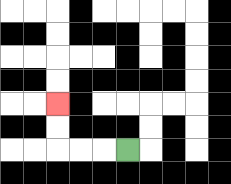{'start': '[5, 6]', 'end': '[2, 4]', 'path_directions': 'L,L,L,U,U', 'path_coordinates': '[[5, 6], [4, 6], [3, 6], [2, 6], [2, 5], [2, 4]]'}